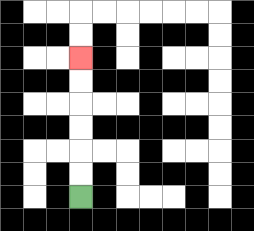{'start': '[3, 8]', 'end': '[3, 2]', 'path_directions': 'U,U,U,U,U,U', 'path_coordinates': '[[3, 8], [3, 7], [3, 6], [3, 5], [3, 4], [3, 3], [3, 2]]'}